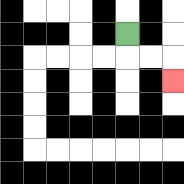{'start': '[5, 1]', 'end': '[7, 3]', 'path_directions': 'D,R,R,D', 'path_coordinates': '[[5, 1], [5, 2], [6, 2], [7, 2], [7, 3]]'}